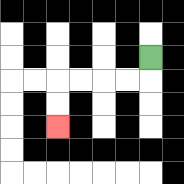{'start': '[6, 2]', 'end': '[2, 5]', 'path_directions': 'D,L,L,L,L,D,D', 'path_coordinates': '[[6, 2], [6, 3], [5, 3], [4, 3], [3, 3], [2, 3], [2, 4], [2, 5]]'}